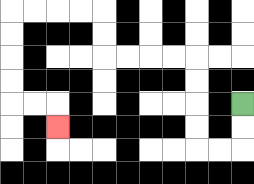{'start': '[10, 4]', 'end': '[2, 5]', 'path_directions': 'D,D,L,L,U,U,U,U,L,L,L,L,U,U,L,L,L,L,D,D,D,D,R,R,D', 'path_coordinates': '[[10, 4], [10, 5], [10, 6], [9, 6], [8, 6], [8, 5], [8, 4], [8, 3], [8, 2], [7, 2], [6, 2], [5, 2], [4, 2], [4, 1], [4, 0], [3, 0], [2, 0], [1, 0], [0, 0], [0, 1], [0, 2], [0, 3], [0, 4], [1, 4], [2, 4], [2, 5]]'}